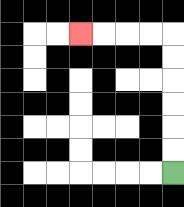{'start': '[7, 7]', 'end': '[3, 1]', 'path_directions': 'U,U,U,U,U,U,L,L,L,L', 'path_coordinates': '[[7, 7], [7, 6], [7, 5], [7, 4], [7, 3], [7, 2], [7, 1], [6, 1], [5, 1], [4, 1], [3, 1]]'}